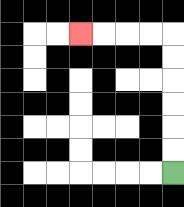{'start': '[7, 7]', 'end': '[3, 1]', 'path_directions': 'U,U,U,U,U,U,L,L,L,L', 'path_coordinates': '[[7, 7], [7, 6], [7, 5], [7, 4], [7, 3], [7, 2], [7, 1], [6, 1], [5, 1], [4, 1], [3, 1]]'}